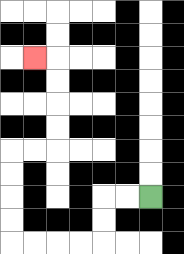{'start': '[6, 8]', 'end': '[1, 2]', 'path_directions': 'L,L,D,D,L,L,L,L,U,U,U,U,R,R,U,U,U,U,L', 'path_coordinates': '[[6, 8], [5, 8], [4, 8], [4, 9], [4, 10], [3, 10], [2, 10], [1, 10], [0, 10], [0, 9], [0, 8], [0, 7], [0, 6], [1, 6], [2, 6], [2, 5], [2, 4], [2, 3], [2, 2], [1, 2]]'}